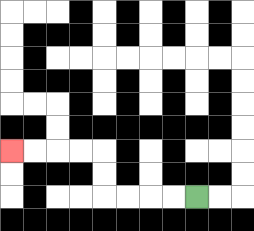{'start': '[8, 8]', 'end': '[0, 6]', 'path_directions': 'L,L,L,L,U,U,L,L,L,L', 'path_coordinates': '[[8, 8], [7, 8], [6, 8], [5, 8], [4, 8], [4, 7], [4, 6], [3, 6], [2, 6], [1, 6], [0, 6]]'}